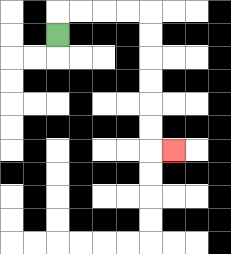{'start': '[2, 1]', 'end': '[7, 6]', 'path_directions': 'U,R,R,R,R,D,D,D,D,D,D,R', 'path_coordinates': '[[2, 1], [2, 0], [3, 0], [4, 0], [5, 0], [6, 0], [6, 1], [6, 2], [6, 3], [6, 4], [6, 5], [6, 6], [7, 6]]'}